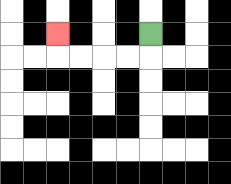{'start': '[6, 1]', 'end': '[2, 1]', 'path_directions': 'D,L,L,L,L,U', 'path_coordinates': '[[6, 1], [6, 2], [5, 2], [4, 2], [3, 2], [2, 2], [2, 1]]'}